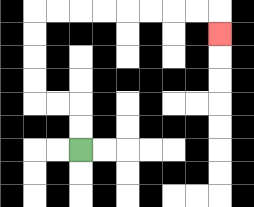{'start': '[3, 6]', 'end': '[9, 1]', 'path_directions': 'U,U,L,L,U,U,U,U,R,R,R,R,R,R,R,R,D', 'path_coordinates': '[[3, 6], [3, 5], [3, 4], [2, 4], [1, 4], [1, 3], [1, 2], [1, 1], [1, 0], [2, 0], [3, 0], [4, 0], [5, 0], [6, 0], [7, 0], [8, 0], [9, 0], [9, 1]]'}